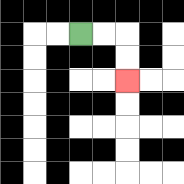{'start': '[3, 1]', 'end': '[5, 3]', 'path_directions': 'R,R,D,D', 'path_coordinates': '[[3, 1], [4, 1], [5, 1], [5, 2], [5, 3]]'}